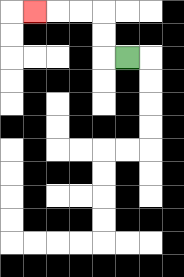{'start': '[5, 2]', 'end': '[1, 0]', 'path_directions': 'L,U,U,L,L,L', 'path_coordinates': '[[5, 2], [4, 2], [4, 1], [4, 0], [3, 0], [2, 0], [1, 0]]'}